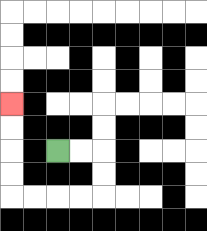{'start': '[2, 6]', 'end': '[0, 4]', 'path_directions': 'R,R,D,D,L,L,L,L,U,U,U,U', 'path_coordinates': '[[2, 6], [3, 6], [4, 6], [4, 7], [4, 8], [3, 8], [2, 8], [1, 8], [0, 8], [0, 7], [0, 6], [0, 5], [0, 4]]'}